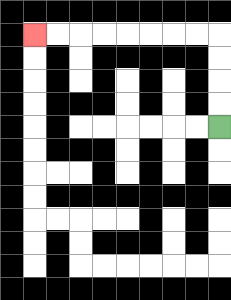{'start': '[9, 5]', 'end': '[1, 1]', 'path_directions': 'U,U,U,U,L,L,L,L,L,L,L,L', 'path_coordinates': '[[9, 5], [9, 4], [9, 3], [9, 2], [9, 1], [8, 1], [7, 1], [6, 1], [5, 1], [4, 1], [3, 1], [2, 1], [1, 1]]'}